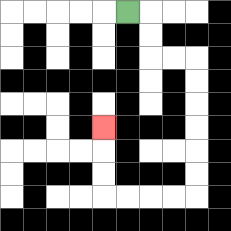{'start': '[5, 0]', 'end': '[4, 5]', 'path_directions': 'R,D,D,R,R,D,D,D,D,D,D,L,L,L,L,U,U,U', 'path_coordinates': '[[5, 0], [6, 0], [6, 1], [6, 2], [7, 2], [8, 2], [8, 3], [8, 4], [8, 5], [8, 6], [8, 7], [8, 8], [7, 8], [6, 8], [5, 8], [4, 8], [4, 7], [4, 6], [4, 5]]'}